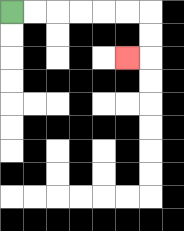{'start': '[0, 0]', 'end': '[5, 2]', 'path_directions': 'R,R,R,R,R,R,D,D,L', 'path_coordinates': '[[0, 0], [1, 0], [2, 0], [3, 0], [4, 0], [5, 0], [6, 0], [6, 1], [6, 2], [5, 2]]'}